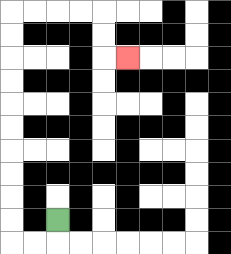{'start': '[2, 9]', 'end': '[5, 2]', 'path_directions': 'D,L,L,U,U,U,U,U,U,U,U,U,U,R,R,R,R,D,D,R', 'path_coordinates': '[[2, 9], [2, 10], [1, 10], [0, 10], [0, 9], [0, 8], [0, 7], [0, 6], [0, 5], [0, 4], [0, 3], [0, 2], [0, 1], [0, 0], [1, 0], [2, 0], [3, 0], [4, 0], [4, 1], [4, 2], [5, 2]]'}